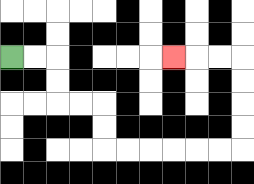{'start': '[0, 2]', 'end': '[7, 2]', 'path_directions': 'R,R,D,D,R,R,D,D,R,R,R,R,R,R,U,U,U,U,L,L,L', 'path_coordinates': '[[0, 2], [1, 2], [2, 2], [2, 3], [2, 4], [3, 4], [4, 4], [4, 5], [4, 6], [5, 6], [6, 6], [7, 6], [8, 6], [9, 6], [10, 6], [10, 5], [10, 4], [10, 3], [10, 2], [9, 2], [8, 2], [7, 2]]'}